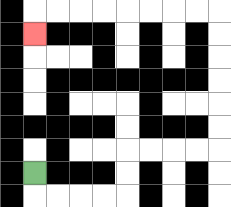{'start': '[1, 7]', 'end': '[1, 1]', 'path_directions': 'D,R,R,R,R,U,U,R,R,R,R,U,U,U,U,U,U,L,L,L,L,L,L,L,L,D', 'path_coordinates': '[[1, 7], [1, 8], [2, 8], [3, 8], [4, 8], [5, 8], [5, 7], [5, 6], [6, 6], [7, 6], [8, 6], [9, 6], [9, 5], [9, 4], [9, 3], [9, 2], [9, 1], [9, 0], [8, 0], [7, 0], [6, 0], [5, 0], [4, 0], [3, 0], [2, 0], [1, 0], [1, 1]]'}